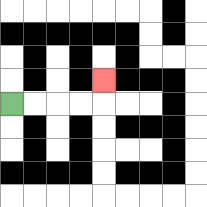{'start': '[0, 4]', 'end': '[4, 3]', 'path_directions': 'R,R,R,R,U', 'path_coordinates': '[[0, 4], [1, 4], [2, 4], [3, 4], [4, 4], [4, 3]]'}